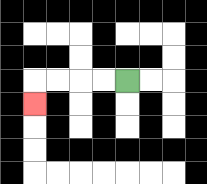{'start': '[5, 3]', 'end': '[1, 4]', 'path_directions': 'L,L,L,L,D', 'path_coordinates': '[[5, 3], [4, 3], [3, 3], [2, 3], [1, 3], [1, 4]]'}